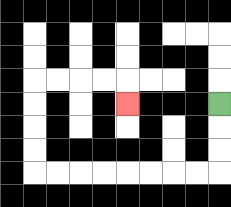{'start': '[9, 4]', 'end': '[5, 4]', 'path_directions': 'D,D,D,L,L,L,L,L,L,L,L,U,U,U,U,R,R,R,R,D', 'path_coordinates': '[[9, 4], [9, 5], [9, 6], [9, 7], [8, 7], [7, 7], [6, 7], [5, 7], [4, 7], [3, 7], [2, 7], [1, 7], [1, 6], [1, 5], [1, 4], [1, 3], [2, 3], [3, 3], [4, 3], [5, 3], [5, 4]]'}